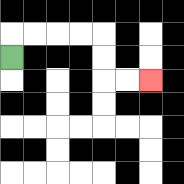{'start': '[0, 2]', 'end': '[6, 3]', 'path_directions': 'U,R,R,R,R,D,D,R,R', 'path_coordinates': '[[0, 2], [0, 1], [1, 1], [2, 1], [3, 1], [4, 1], [4, 2], [4, 3], [5, 3], [6, 3]]'}